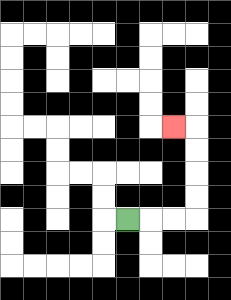{'start': '[5, 9]', 'end': '[7, 5]', 'path_directions': 'R,R,R,U,U,U,U,L', 'path_coordinates': '[[5, 9], [6, 9], [7, 9], [8, 9], [8, 8], [8, 7], [8, 6], [8, 5], [7, 5]]'}